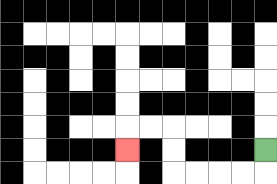{'start': '[11, 6]', 'end': '[5, 6]', 'path_directions': 'D,L,L,L,L,U,U,L,L,D', 'path_coordinates': '[[11, 6], [11, 7], [10, 7], [9, 7], [8, 7], [7, 7], [7, 6], [7, 5], [6, 5], [5, 5], [5, 6]]'}